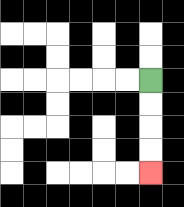{'start': '[6, 3]', 'end': '[6, 7]', 'path_directions': 'D,D,D,D', 'path_coordinates': '[[6, 3], [6, 4], [6, 5], [6, 6], [6, 7]]'}